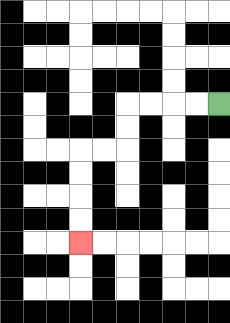{'start': '[9, 4]', 'end': '[3, 10]', 'path_directions': 'L,L,L,L,D,D,L,L,D,D,D,D', 'path_coordinates': '[[9, 4], [8, 4], [7, 4], [6, 4], [5, 4], [5, 5], [5, 6], [4, 6], [3, 6], [3, 7], [3, 8], [3, 9], [3, 10]]'}